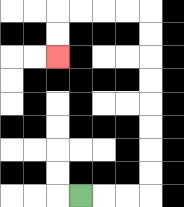{'start': '[3, 8]', 'end': '[2, 2]', 'path_directions': 'R,R,R,U,U,U,U,U,U,U,U,L,L,L,L,D,D', 'path_coordinates': '[[3, 8], [4, 8], [5, 8], [6, 8], [6, 7], [6, 6], [6, 5], [6, 4], [6, 3], [6, 2], [6, 1], [6, 0], [5, 0], [4, 0], [3, 0], [2, 0], [2, 1], [2, 2]]'}